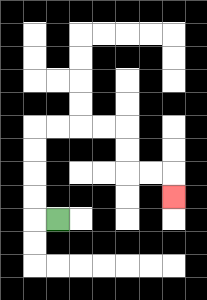{'start': '[2, 9]', 'end': '[7, 8]', 'path_directions': 'L,U,U,U,U,R,R,R,R,D,D,R,R,D', 'path_coordinates': '[[2, 9], [1, 9], [1, 8], [1, 7], [1, 6], [1, 5], [2, 5], [3, 5], [4, 5], [5, 5], [5, 6], [5, 7], [6, 7], [7, 7], [7, 8]]'}